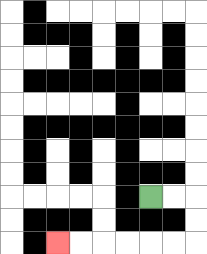{'start': '[6, 8]', 'end': '[2, 10]', 'path_directions': 'R,R,D,D,L,L,L,L,L,L', 'path_coordinates': '[[6, 8], [7, 8], [8, 8], [8, 9], [8, 10], [7, 10], [6, 10], [5, 10], [4, 10], [3, 10], [2, 10]]'}